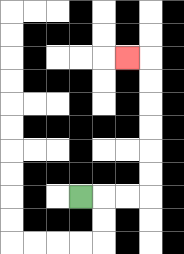{'start': '[3, 8]', 'end': '[5, 2]', 'path_directions': 'R,R,R,U,U,U,U,U,U,L', 'path_coordinates': '[[3, 8], [4, 8], [5, 8], [6, 8], [6, 7], [6, 6], [6, 5], [6, 4], [6, 3], [6, 2], [5, 2]]'}